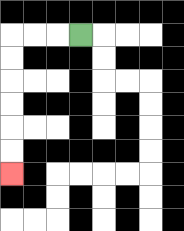{'start': '[3, 1]', 'end': '[0, 7]', 'path_directions': 'L,L,L,D,D,D,D,D,D', 'path_coordinates': '[[3, 1], [2, 1], [1, 1], [0, 1], [0, 2], [0, 3], [0, 4], [0, 5], [0, 6], [0, 7]]'}